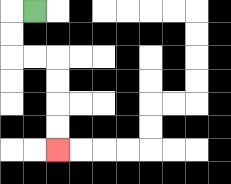{'start': '[1, 0]', 'end': '[2, 6]', 'path_directions': 'L,D,D,R,R,D,D,D,D', 'path_coordinates': '[[1, 0], [0, 0], [0, 1], [0, 2], [1, 2], [2, 2], [2, 3], [2, 4], [2, 5], [2, 6]]'}